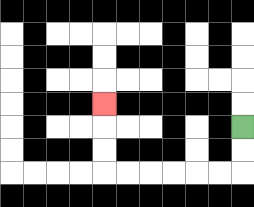{'start': '[10, 5]', 'end': '[4, 4]', 'path_directions': 'D,D,L,L,L,L,L,L,U,U,U', 'path_coordinates': '[[10, 5], [10, 6], [10, 7], [9, 7], [8, 7], [7, 7], [6, 7], [5, 7], [4, 7], [4, 6], [4, 5], [4, 4]]'}